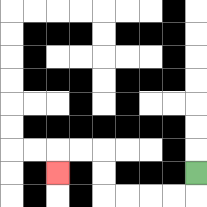{'start': '[8, 7]', 'end': '[2, 7]', 'path_directions': 'D,L,L,L,L,U,U,L,L,D', 'path_coordinates': '[[8, 7], [8, 8], [7, 8], [6, 8], [5, 8], [4, 8], [4, 7], [4, 6], [3, 6], [2, 6], [2, 7]]'}